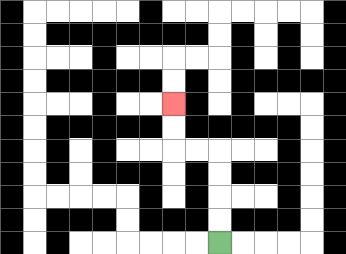{'start': '[9, 10]', 'end': '[7, 4]', 'path_directions': 'U,U,U,U,L,L,U,U', 'path_coordinates': '[[9, 10], [9, 9], [9, 8], [9, 7], [9, 6], [8, 6], [7, 6], [7, 5], [7, 4]]'}